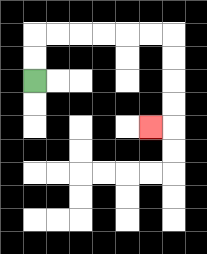{'start': '[1, 3]', 'end': '[6, 5]', 'path_directions': 'U,U,R,R,R,R,R,R,D,D,D,D,L', 'path_coordinates': '[[1, 3], [1, 2], [1, 1], [2, 1], [3, 1], [4, 1], [5, 1], [6, 1], [7, 1], [7, 2], [7, 3], [7, 4], [7, 5], [6, 5]]'}